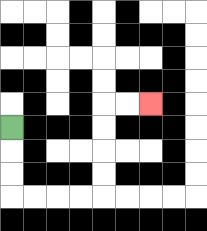{'start': '[0, 5]', 'end': '[6, 4]', 'path_directions': 'D,D,D,R,R,R,R,U,U,U,U,R,R', 'path_coordinates': '[[0, 5], [0, 6], [0, 7], [0, 8], [1, 8], [2, 8], [3, 8], [4, 8], [4, 7], [4, 6], [4, 5], [4, 4], [5, 4], [6, 4]]'}